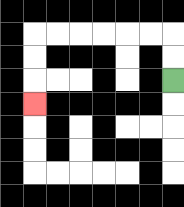{'start': '[7, 3]', 'end': '[1, 4]', 'path_directions': 'U,U,L,L,L,L,L,L,D,D,D', 'path_coordinates': '[[7, 3], [7, 2], [7, 1], [6, 1], [5, 1], [4, 1], [3, 1], [2, 1], [1, 1], [1, 2], [1, 3], [1, 4]]'}